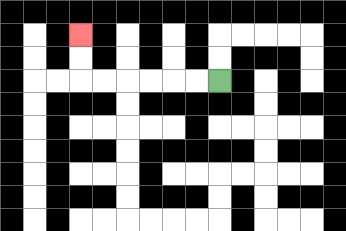{'start': '[9, 3]', 'end': '[3, 1]', 'path_directions': 'L,L,L,L,L,L,U,U', 'path_coordinates': '[[9, 3], [8, 3], [7, 3], [6, 3], [5, 3], [4, 3], [3, 3], [3, 2], [3, 1]]'}